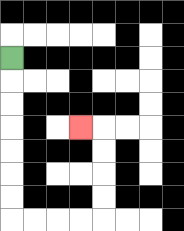{'start': '[0, 2]', 'end': '[3, 5]', 'path_directions': 'D,D,D,D,D,D,D,R,R,R,R,U,U,U,U,L', 'path_coordinates': '[[0, 2], [0, 3], [0, 4], [0, 5], [0, 6], [0, 7], [0, 8], [0, 9], [1, 9], [2, 9], [3, 9], [4, 9], [4, 8], [4, 7], [4, 6], [4, 5], [3, 5]]'}